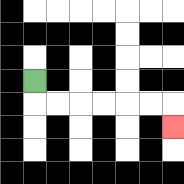{'start': '[1, 3]', 'end': '[7, 5]', 'path_directions': 'D,R,R,R,R,R,R,D', 'path_coordinates': '[[1, 3], [1, 4], [2, 4], [3, 4], [4, 4], [5, 4], [6, 4], [7, 4], [7, 5]]'}